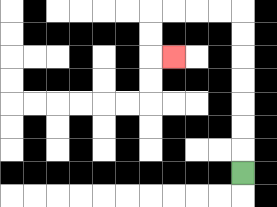{'start': '[10, 7]', 'end': '[7, 2]', 'path_directions': 'U,U,U,U,U,U,U,L,L,L,L,D,D,R', 'path_coordinates': '[[10, 7], [10, 6], [10, 5], [10, 4], [10, 3], [10, 2], [10, 1], [10, 0], [9, 0], [8, 0], [7, 0], [6, 0], [6, 1], [6, 2], [7, 2]]'}